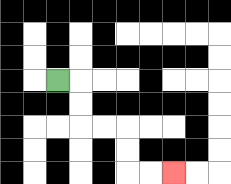{'start': '[2, 3]', 'end': '[7, 7]', 'path_directions': 'R,D,D,R,R,D,D,R,R', 'path_coordinates': '[[2, 3], [3, 3], [3, 4], [3, 5], [4, 5], [5, 5], [5, 6], [5, 7], [6, 7], [7, 7]]'}